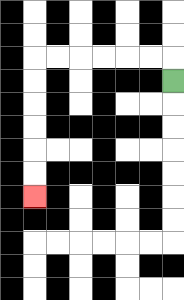{'start': '[7, 3]', 'end': '[1, 8]', 'path_directions': 'U,L,L,L,L,L,L,D,D,D,D,D,D', 'path_coordinates': '[[7, 3], [7, 2], [6, 2], [5, 2], [4, 2], [3, 2], [2, 2], [1, 2], [1, 3], [1, 4], [1, 5], [1, 6], [1, 7], [1, 8]]'}